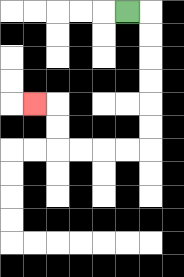{'start': '[5, 0]', 'end': '[1, 4]', 'path_directions': 'R,D,D,D,D,D,D,L,L,L,L,U,U,L', 'path_coordinates': '[[5, 0], [6, 0], [6, 1], [6, 2], [6, 3], [6, 4], [6, 5], [6, 6], [5, 6], [4, 6], [3, 6], [2, 6], [2, 5], [2, 4], [1, 4]]'}